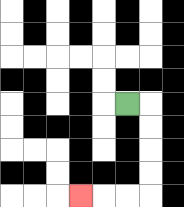{'start': '[5, 4]', 'end': '[3, 8]', 'path_directions': 'R,D,D,D,D,L,L,L', 'path_coordinates': '[[5, 4], [6, 4], [6, 5], [6, 6], [6, 7], [6, 8], [5, 8], [4, 8], [3, 8]]'}